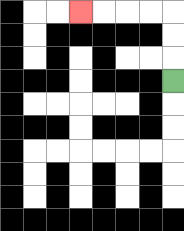{'start': '[7, 3]', 'end': '[3, 0]', 'path_directions': 'U,U,U,L,L,L,L', 'path_coordinates': '[[7, 3], [7, 2], [7, 1], [7, 0], [6, 0], [5, 0], [4, 0], [3, 0]]'}